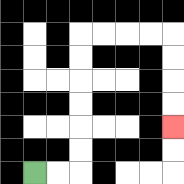{'start': '[1, 7]', 'end': '[7, 5]', 'path_directions': 'R,R,U,U,U,U,U,U,R,R,R,R,D,D,D,D', 'path_coordinates': '[[1, 7], [2, 7], [3, 7], [3, 6], [3, 5], [3, 4], [3, 3], [3, 2], [3, 1], [4, 1], [5, 1], [6, 1], [7, 1], [7, 2], [7, 3], [7, 4], [7, 5]]'}